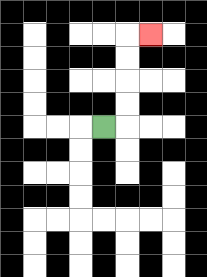{'start': '[4, 5]', 'end': '[6, 1]', 'path_directions': 'R,U,U,U,U,R', 'path_coordinates': '[[4, 5], [5, 5], [5, 4], [5, 3], [5, 2], [5, 1], [6, 1]]'}